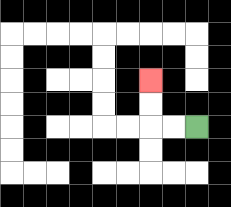{'start': '[8, 5]', 'end': '[6, 3]', 'path_directions': 'L,L,U,U', 'path_coordinates': '[[8, 5], [7, 5], [6, 5], [6, 4], [6, 3]]'}